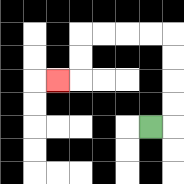{'start': '[6, 5]', 'end': '[2, 3]', 'path_directions': 'R,U,U,U,U,L,L,L,L,D,D,L', 'path_coordinates': '[[6, 5], [7, 5], [7, 4], [7, 3], [7, 2], [7, 1], [6, 1], [5, 1], [4, 1], [3, 1], [3, 2], [3, 3], [2, 3]]'}